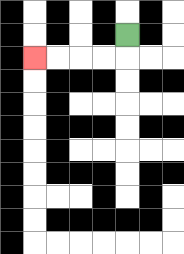{'start': '[5, 1]', 'end': '[1, 2]', 'path_directions': 'D,L,L,L,L', 'path_coordinates': '[[5, 1], [5, 2], [4, 2], [3, 2], [2, 2], [1, 2]]'}